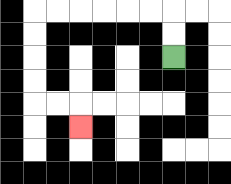{'start': '[7, 2]', 'end': '[3, 5]', 'path_directions': 'U,U,L,L,L,L,L,L,D,D,D,D,R,R,D', 'path_coordinates': '[[7, 2], [7, 1], [7, 0], [6, 0], [5, 0], [4, 0], [3, 0], [2, 0], [1, 0], [1, 1], [1, 2], [1, 3], [1, 4], [2, 4], [3, 4], [3, 5]]'}